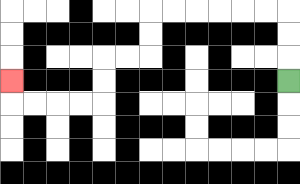{'start': '[12, 3]', 'end': '[0, 3]', 'path_directions': 'U,U,U,L,L,L,L,L,L,D,D,L,L,D,D,L,L,L,L,U', 'path_coordinates': '[[12, 3], [12, 2], [12, 1], [12, 0], [11, 0], [10, 0], [9, 0], [8, 0], [7, 0], [6, 0], [6, 1], [6, 2], [5, 2], [4, 2], [4, 3], [4, 4], [3, 4], [2, 4], [1, 4], [0, 4], [0, 3]]'}